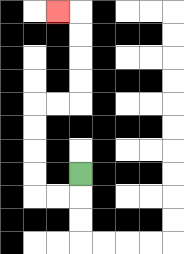{'start': '[3, 7]', 'end': '[2, 0]', 'path_directions': 'D,L,L,U,U,U,U,R,R,U,U,U,U,L', 'path_coordinates': '[[3, 7], [3, 8], [2, 8], [1, 8], [1, 7], [1, 6], [1, 5], [1, 4], [2, 4], [3, 4], [3, 3], [3, 2], [3, 1], [3, 0], [2, 0]]'}